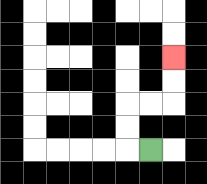{'start': '[6, 6]', 'end': '[7, 2]', 'path_directions': 'L,U,U,R,R,U,U', 'path_coordinates': '[[6, 6], [5, 6], [5, 5], [5, 4], [6, 4], [7, 4], [7, 3], [7, 2]]'}